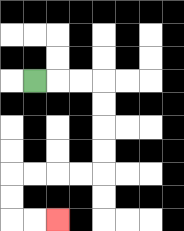{'start': '[1, 3]', 'end': '[2, 9]', 'path_directions': 'R,R,R,D,D,D,D,L,L,L,L,D,D,R,R', 'path_coordinates': '[[1, 3], [2, 3], [3, 3], [4, 3], [4, 4], [4, 5], [4, 6], [4, 7], [3, 7], [2, 7], [1, 7], [0, 7], [0, 8], [0, 9], [1, 9], [2, 9]]'}